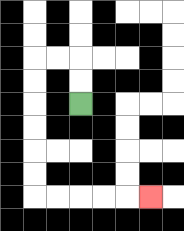{'start': '[3, 4]', 'end': '[6, 8]', 'path_directions': 'U,U,L,L,D,D,D,D,D,D,R,R,R,R,R', 'path_coordinates': '[[3, 4], [3, 3], [3, 2], [2, 2], [1, 2], [1, 3], [1, 4], [1, 5], [1, 6], [1, 7], [1, 8], [2, 8], [3, 8], [4, 8], [5, 8], [6, 8]]'}